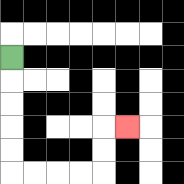{'start': '[0, 2]', 'end': '[5, 5]', 'path_directions': 'D,D,D,D,D,R,R,R,R,U,U,R', 'path_coordinates': '[[0, 2], [0, 3], [0, 4], [0, 5], [0, 6], [0, 7], [1, 7], [2, 7], [3, 7], [4, 7], [4, 6], [4, 5], [5, 5]]'}